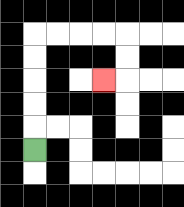{'start': '[1, 6]', 'end': '[4, 3]', 'path_directions': 'U,U,U,U,U,R,R,R,R,D,D,L', 'path_coordinates': '[[1, 6], [1, 5], [1, 4], [1, 3], [1, 2], [1, 1], [2, 1], [3, 1], [4, 1], [5, 1], [5, 2], [5, 3], [4, 3]]'}